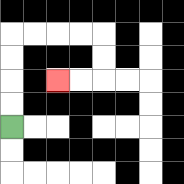{'start': '[0, 5]', 'end': '[2, 3]', 'path_directions': 'U,U,U,U,R,R,R,R,D,D,L,L', 'path_coordinates': '[[0, 5], [0, 4], [0, 3], [0, 2], [0, 1], [1, 1], [2, 1], [3, 1], [4, 1], [4, 2], [4, 3], [3, 3], [2, 3]]'}